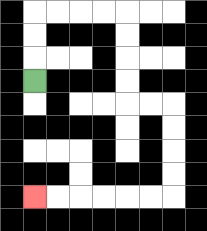{'start': '[1, 3]', 'end': '[1, 8]', 'path_directions': 'U,U,U,R,R,R,R,D,D,D,D,R,R,D,D,D,D,L,L,L,L,L,L', 'path_coordinates': '[[1, 3], [1, 2], [1, 1], [1, 0], [2, 0], [3, 0], [4, 0], [5, 0], [5, 1], [5, 2], [5, 3], [5, 4], [6, 4], [7, 4], [7, 5], [7, 6], [7, 7], [7, 8], [6, 8], [5, 8], [4, 8], [3, 8], [2, 8], [1, 8]]'}